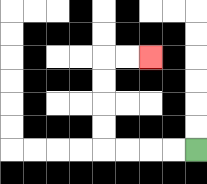{'start': '[8, 6]', 'end': '[6, 2]', 'path_directions': 'L,L,L,L,U,U,U,U,R,R', 'path_coordinates': '[[8, 6], [7, 6], [6, 6], [5, 6], [4, 6], [4, 5], [4, 4], [4, 3], [4, 2], [5, 2], [6, 2]]'}